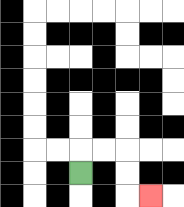{'start': '[3, 7]', 'end': '[6, 8]', 'path_directions': 'U,R,R,D,D,R', 'path_coordinates': '[[3, 7], [3, 6], [4, 6], [5, 6], [5, 7], [5, 8], [6, 8]]'}